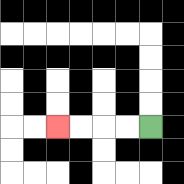{'start': '[6, 5]', 'end': '[2, 5]', 'path_directions': 'L,L,L,L', 'path_coordinates': '[[6, 5], [5, 5], [4, 5], [3, 5], [2, 5]]'}